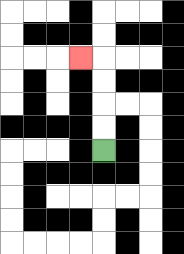{'start': '[4, 6]', 'end': '[3, 2]', 'path_directions': 'U,U,U,U,L', 'path_coordinates': '[[4, 6], [4, 5], [4, 4], [4, 3], [4, 2], [3, 2]]'}